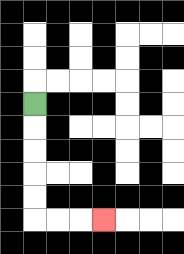{'start': '[1, 4]', 'end': '[4, 9]', 'path_directions': 'D,D,D,D,D,R,R,R', 'path_coordinates': '[[1, 4], [1, 5], [1, 6], [1, 7], [1, 8], [1, 9], [2, 9], [3, 9], [4, 9]]'}